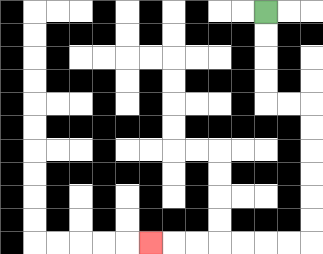{'start': '[11, 0]', 'end': '[6, 10]', 'path_directions': 'D,D,D,D,R,R,D,D,D,D,D,D,L,L,L,L,L,L,L', 'path_coordinates': '[[11, 0], [11, 1], [11, 2], [11, 3], [11, 4], [12, 4], [13, 4], [13, 5], [13, 6], [13, 7], [13, 8], [13, 9], [13, 10], [12, 10], [11, 10], [10, 10], [9, 10], [8, 10], [7, 10], [6, 10]]'}